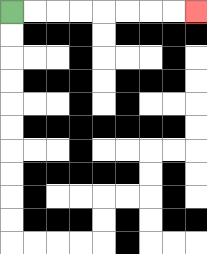{'start': '[0, 0]', 'end': '[8, 0]', 'path_directions': 'R,R,R,R,R,R,R,R', 'path_coordinates': '[[0, 0], [1, 0], [2, 0], [3, 0], [4, 0], [5, 0], [6, 0], [7, 0], [8, 0]]'}